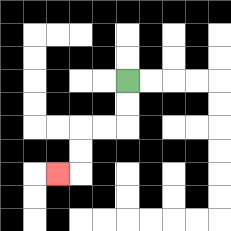{'start': '[5, 3]', 'end': '[2, 7]', 'path_directions': 'D,D,L,L,D,D,L', 'path_coordinates': '[[5, 3], [5, 4], [5, 5], [4, 5], [3, 5], [3, 6], [3, 7], [2, 7]]'}